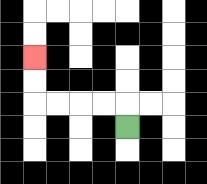{'start': '[5, 5]', 'end': '[1, 2]', 'path_directions': 'U,L,L,L,L,U,U', 'path_coordinates': '[[5, 5], [5, 4], [4, 4], [3, 4], [2, 4], [1, 4], [1, 3], [1, 2]]'}